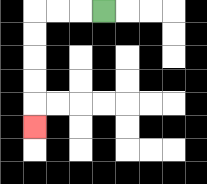{'start': '[4, 0]', 'end': '[1, 5]', 'path_directions': 'L,L,L,D,D,D,D,D', 'path_coordinates': '[[4, 0], [3, 0], [2, 0], [1, 0], [1, 1], [1, 2], [1, 3], [1, 4], [1, 5]]'}